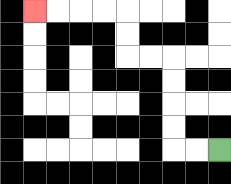{'start': '[9, 6]', 'end': '[1, 0]', 'path_directions': 'L,L,U,U,U,U,L,L,U,U,L,L,L,L', 'path_coordinates': '[[9, 6], [8, 6], [7, 6], [7, 5], [7, 4], [7, 3], [7, 2], [6, 2], [5, 2], [5, 1], [5, 0], [4, 0], [3, 0], [2, 0], [1, 0]]'}